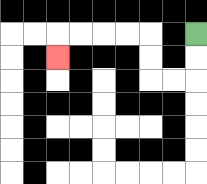{'start': '[8, 1]', 'end': '[2, 2]', 'path_directions': 'D,D,L,L,U,U,L,L,L,L,D', 'path_coordinates': '[[8, 1], [8, 2], [8, 3], [7, 3], [6, 3], [6, 2], [6, 1], [5, 1], [4, 1], [3, 1], [2, 1], [2, 2]]'}